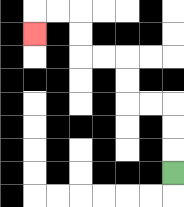{'start': '[7, 7]', 'end': '[1, 1]', 'path_directions': 'U,U,U,L,L,U,U,L,L,U,U,L,L,D', 'path_coordinates': '[[7, 7], [7, 6], [7, 5], [7, 4], [6, 4], [5, 4], [5, 3], [5, 2], [4, 2], [3, 2], [3, 1], [3, 0], [2, 0], [1, 0], [1, 1]]'}